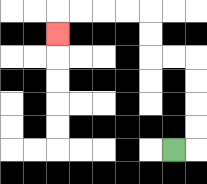{'start': '[7, 6]', 'end': '[2, 1]', 'path_directions': 'R,U,U,U,U,L,L,U,U,L,L,L,L,D', 'path_coordinates': '[[7, 6], [8, 6], [8, 5], [8, 4], [8, 3], [8, 2], [7, 2], [6, 2], [6, 1], [6, 0], [5, 0], [4, 0], [3, 0], [2, 0], [2, 1]]'}